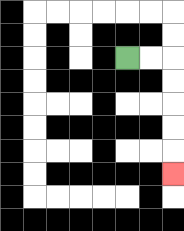{'start': '[5, 2]', 'end': '[7, 7]', 'path_directions': 'R,R,D,D,D,D,D', 'path_coordinates': '[[5, 2], [6, 2], [7, 2], [7, 3], [7, 4], [7, 5], [7, 6], [7, 7]]'}